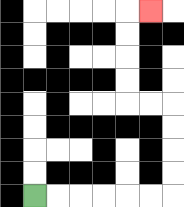{'start': '[1, 8]', 'end': '[6, 0]', 'path_directions': 'R,R,R,R,R,R,U,U,U,U,L,L,U,U,U,U,R', 'path_coordinates': '[[1, 8], [2, 8], [3, 8], [4, 8], [5, 8], [6, 8], [7, 8], [7, 7], [7, 6], [7, 5], [7, 4], [6, 4], [5, 4], [5, 3], [5, 2], [5, 1], [5, 0], [6, 0]]'}